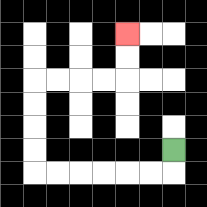{'start': '[7, 6]', 'end': '[5, 1]', 'path_directions': 'D,L,L,L,L,L,L,U,U,U,U,R,R,R,R,U,U', 'path_coordinates': '[[7, 6], [7, 7], [6, 7], [5, 7], [4, 7], [3, 7], [2, 7], [1, 7], [1, 6], [1, 5], [1, 4], [1, 3], [2, 3], [3, 3], [4, 3], [5, 3], [5, 2], [5, 1]]'}